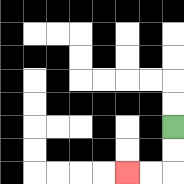{'start': '[7, 5]', 'end': '[5, 7]', 'path_directions': 'D,D,L,L', 'path_coordinates': '[[7, 5], [7, 6], [7, 7], [6, 7], [5, 7]]'}